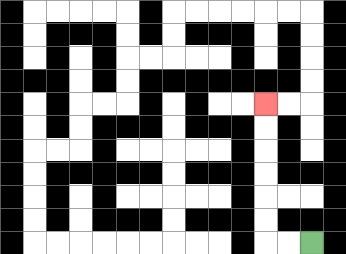{'start': '[13, 10]', 'end': '[11, 4]', 'path_directions': 'L,L,U,U,U,U,U,U', 'path_coordinates': '[[13, 10], [12, 10], [11, 10], [11, 9], [11, 8], [11, 7], [11, 6], [11, 5], [11, 4]]'}